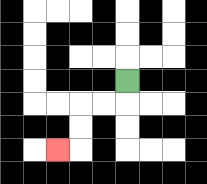{'start': '[5, 3]', 'end': '[2, 6]', 'path_directions': 'D,L,L,D,D,L', 'path_coordinates': '[[5, 3], [5, 4], [4, 4], [3, 4], [3, 5], [3, 6], [2, 6]]'}